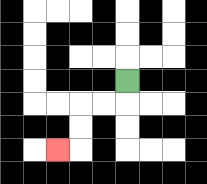{'start': '[5, 3]', 'end': '[2, 6]', 'path_directions': 'D,L,L,D,D,L', 'path_coordinates': '[[5, 3], [5, 4], [4, 4], [3, 4], [3, 5], [3, 6], [2, 6]]'}